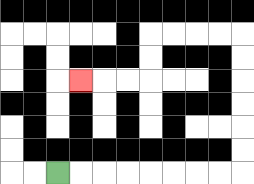{'start': '[2, 7]', 'end': '[3, 3]', 'path_directions': 'R,R,R,R,R,R,R,R,U,U,U,U,U,U,L,L,L,L,D,D,L,L,L', 'path_coordinates': '[[2, 7], [3, 7], [4, 7], [5, 7], [6, 7], [7, 7], [8, 7], [9, 7], [10, 7], [10, 6], [10, 5], [10, 4], [10, 3], [10, 2], [10, 1], [9, 1], [8, 1], [7, 1], [6, 1], [6, 2], [6, 3], [5, 3], [4, 3], [3, 3]]'}